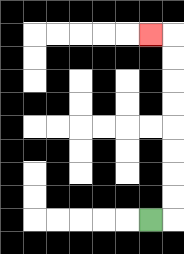{'start': '[6, 9]', 'end': '[6, 1]', 'path_directions': 'R,U,U,U,U,U,U,U,U,L', 'path_coordinates': '[[6, 9], [7, 9], [7, 8], [7, 7], [7, 6], [7, 5], [7, 4], [7, 3], [7, 2], [7, 1], [6, 1]]'}